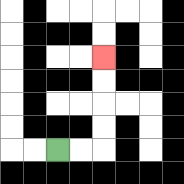{'start': '[2, 6]', 'end': '[4, 2]', 'path_directions': 'R,R,U,U,U,U', 'path_coordinates': '[[2, 6], [3, 6], [4, 6], [4, 5], [4, 4], [4, 3], [4, 2]]'}